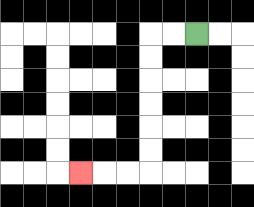{'start': '[8, 1]', 'end': '[3, 7]', 'path_directions': 'L,L,D,D,D,D,D,D,L,L,L', 'path_coordinates': '[[8, 1], [7, 1], [6, 1], [6, 2], [6, 3], [6, 4], [6, 5], [6, 6], [6, 7], [5, 7], [4, 7], [3, 7]]'}